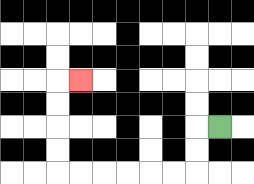{'start': '[9, 5]', 'end': '[3, 3]', 'path_directions': 'L,D,D,L,L,L,L,L,L,U,U,U,U,R', 'path_coordinates': '[[9, 5], [8, 5], [8, 6], [8, 7], [7, 7], [6, 7], [5, 7], [4, 7], [3, 7], [2, 7], [2, 6], [2, 5], [2, 4], [2, 3], [3, 3]]'}